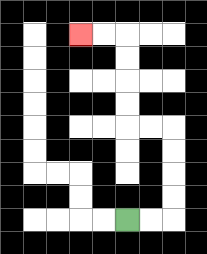{'start': '[5, 9]', 'end': '[3, 1]', 'path_directions': 'R,R,U,U,U,U,L,L,U,U,U,U,L,L', 'path_coordinates': '[[5, 9], [6, 9], [7, 9], [7, 8], [7, 7], [7, 6], [7, 5], [6, 5], [5, 5], [5, 4], [5, 3], [5, 2], [5, 1], [4, 1], [3, 1]]'}